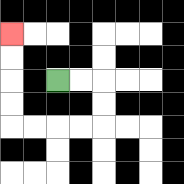{'start': '[2, 3]', 'end': '[0, 1]', 'path_directions': 'R,R,D,D,L,L,L,L,U,U,U,U', 'path_coordinates': '[[2, 3], [3, 3], [4, 3], [4, 4], [4, 5], [3, 5], [2, 5], [1, 5], [0, 5], [0, 4], [0, 3], [0, 2], [0, 1]]'}